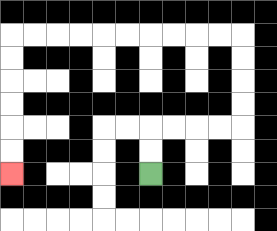{'start': '[6, 7]', 'end': '[0, 7]', 'path_directions': 'U,U,R,R,R,R,U,U,U,U,L,L,L,L,L,L,L,L,L,L,D,D,D,D,D,D', 'path_coordinates': '[[6, 7], [6, 6], [6, 5], [7, 5], [8, 5], [9, 5], [10, 5], [10, 4], [10, 3], [10, 2], [10, 1], [9, 1], [8, 1], [7, 1], [6, 1], [5, 1], [4, 1], [3, 1], [2, 1], [1, 1], [0, 1], [0, 2], [0, 3], [0, 4], [0, 5], [0, 6], [0, 7]]'}